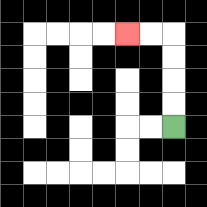{'start': '[7, 5]', 'end': '[5, 1]', 'path_directions': 'U,U,U,U,L,L', 'path_coordinates': '[[7, 5], [7, 4], [7, 3], [7, 2], [7, 1], [6, 1], [5, 1]]'}